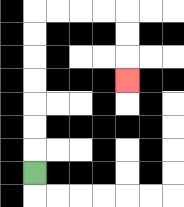{'start': '[1, 7]', 'end': '[5, 3]', 'path_directions': 'U,U,U,U,U,U,U,R,R,R,R,D,D,D', 'path_coordinates': '[[1, 7], [1, 6], [1, 5], [1, 4], [1, 3], [1, 2], [1, 1], [1, 0], [2, 0], [3, 0], [4, 0], [5, 0], [5, 1], [5, 2], [5, 3]]'}